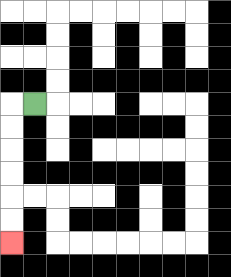{'start': '[1, 4]', 'end': '[0, 10]', 'path_directions': 'L,D,D,D,D,D,D', 'path_coordinates': '[[1, 4], [0, 4], [0, 5], [0, 6], [0, 7], [0, 8], [0, 9], [0, 10]]'}